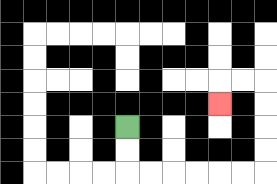{'start': '[5, 5]', 'end': '[9, 4]', 'path_directions': 'D,D,R,R,R,R,R,R,U,U,U,U,L,L,D', 'path_coordinates': '[[5, 5], [5, 6], [5, 7], [6, 7], [7, 7], [8, 7], [9, 7], [10, 7], [11, 7], [11, 6], [11, 5], [11, 4], [11, 3], [10, 3], [9, 3], [9, 4]]'}